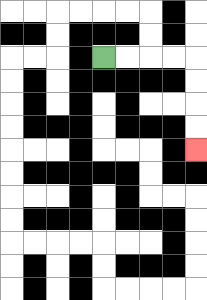{'start': '[4, 2]', 'end': '[8, 6]', 'path_directions': 'R,R,R,R,D,D,D,D', 'path_coordinates': '[[4, 2], [5, 2], [6, 2], [7, 2], [8, 2], [8, 3], [8, 4], [8, 5], [8, 6]]'}